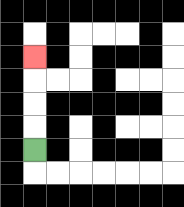{'start': '[1, 6]', 'end': '[1, 2]', 'path_directions': 'U,U,U,U', 'path_coordinates': '[[1, 6], [1, 5], [1, 4], [1, 3], [1, 2]]'}